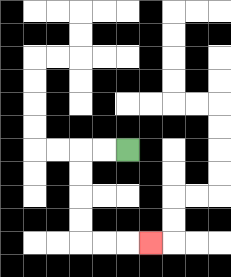{'start': '[5, 6]', 'end': '[6, 10]', 'path_directions': 'L,L,D,D,D,D,R,R,R', 'path_coordinates': '[[5, 6], [4, 6], [3, 6], [3, 7], [3, 8], [3, 9], [3, 10], [4, 10], [5, 10], [6, 10]]'}